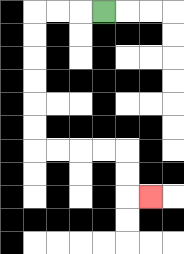{'start': '[4, 0]', 'end': '[6, 8]', 'path_directions': 'L,L,L,D,D,D,D,D,D,R,R,R,R,D,D,R', 'path_coordinates': '[[4, 0], [3, 0], [2, 0], [1, 0], [1, 1], [1, 2], [1, 3], [1, 4], [1, 5], [1, 6], [2, 6], [3, 6], [4, 6], [5, 6], [5, 7], [5, 8], [6, 8]]'}